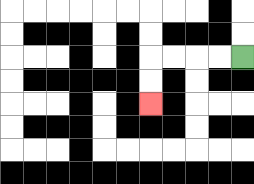{'start': '[10, 2]', 'end': '[6, 4]', 'path_directions': 'L,L,L,L,D,D', 'path_coordinates': '[[10, 2], [9, 2], [8, 2], [7, 2], [6, 2], [6, 3], [6, 4]]'}